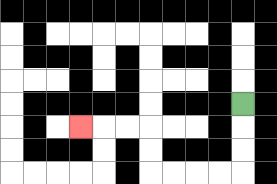{'start': '[10, 4]', 'end': '[3, 5]', 'path_directions': 'D,D,D,L,L,L,L,U,U,L,L,L', 'path_coordinates': '[[10, 4], [10, 5], [10, 6], [10, 7], [9, 7], [8, 7], [7, 7], [6, 7], [6, 6], [6, 5], [5, 5], [4, 5], [3, 5]]'}